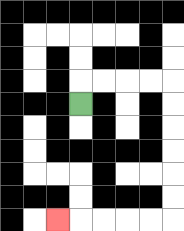{'start': '[3, 4]', 'end': '[2, 9]', 'path_directions': 'U,R,R,R,R,D,D,D,D,D,D,L,L,L,L,L', 'path_coordinates': '[[3, 4], [3, 3], [4, 3], [5, 3], [6, 3], [7, 3], [7, 4], [7, 5], [7, 6], [7, 7], [7, 8], [7, 9], [6, 9], [5, 9], [4, 9], [3, 9], [2, 9]]'}